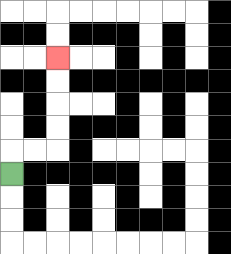{'start': '[0, 7]', 'end': '[2, 2]', 'path_directions': 'U,R,R,U,U,U,U', 'path_coordinates': '[[0, 7], [0, 6], [1, 6], [2, 6], [2, 5], [2, 4], [2, 3], [2, 2]]'}